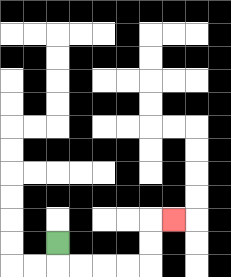{'start': '[2, 10]', 'end': '[7, 9]', 'path_directions': 'D,R,R,R,R,U,U,R', 'path_coordinates': '[[2, 10], [2, 11], [3, 11], [4, 11], [5, 11], [6, 11], [6, 10], [6, 9], [7, 9]]'}